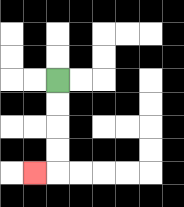{'start': '[2, 3]', 'end': '[1, 7]', 'path_directions': 'D,D,D,D,L', 'path_coordinates': '[[2, 3], [2, 4], [2, 5], [2, 6], [2, 7], [1, 7]]'}